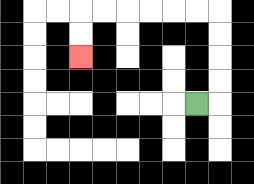{'start': '[8, 4]', 'end': '[3, 2]', 'path_directions': 'R,U,U,U,U,L,L,L,L,L,L,D,D', 'path_coordinates': '[[8, 4], [9, 4], [9, 3], [9, 2], [9, 1], [9, 0], [8, 0], [7, 0], [6, 0], [5, 0], [4, 0], [3, 0], [3, 1], [3, 2]]'}